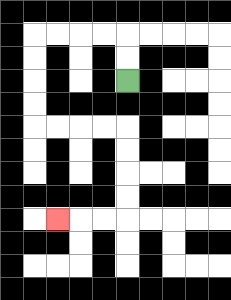{'start': '[5, 3]', 'end': '[2, 9]', 'path_directions': 'U,U,L,L,L,L,D,D,D,D,R,R,R,R,D,D,D,D,L,L,L', 'path_coordinates': '[[5, 3], [5, 2], [5, 1], [4, 1], [3, 1], [2, 1], [1, 1], [1, 2], [1, 3], [1, 4], [1, 5], [2, 5], [3, 5], [4, 5], [5, 5], [5, 6], [5, 7], [5, 8], [5, 9], [4, 9], [3, 9], [2, 9]]'}